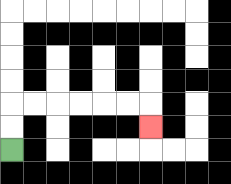{'start': '[0, 6]', 'end': '[6, 5]', 'path_directions': 'U,U,R,R,R,R,R,R,D', 'path_coordinates': '[[0, 6], [0, 5], [0, 4], [1, 4], [2, 4], [3, 4], [4, 4], [5, 4], [6, 4], [6, 5]]'}